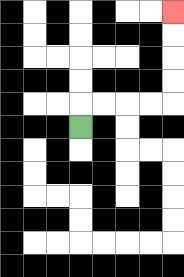{'start': '[3, 5]', 'end': '[7, 0]', 'path_directions': 'U,R,R,R,R,U,U,U,U', 'path_coordinates': '[[3, 5], [3, 4], [4, 4], [5, 4], [6, 4], [7, 4], [7, 3], [7, 2], [7, 1], [7, 0]]'}